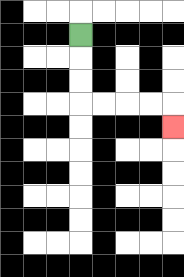{'start': '[3, 1]', 'end': '[7, 5]', 'path_directions': 'D,D,D,R,R,R,R,D', 'path_coordinates': '[[3, 1], [3, 2], [3, 3], [3, 4], [4, 4], [5, 4], [6, 4], [7, 4], [7, 5]]'}